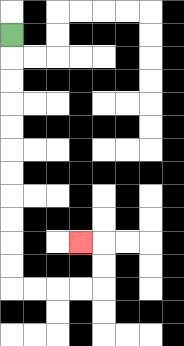{'start': '[0, 1]', 'end': '[3, 10]', 'path_directions': 'D,D,D,D,D,D,D,D,D,D,D,R,R,R,R,U,U,L', 'path_coordinates': '[[0, 1], [0, 2], [0, 3], [0, 4], [0, 5], [0, 6], [0, 7], [0, 8], [0, 9], [0, 10], [0, 11], [0, 12], [1, 12], [2, 12], [3, 12], [4, 12], [4, 11], [4, 10], [3, 10]]'}